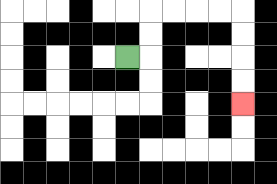{'start': '[5, 2]', 'end': '[10, 4]', 'path_directions': 'R,U,U,R,R,R,R,D,D,D,D', 'path_coordinates': '[[5, 2], [6, 2], [6, 1], [6, 0], [7, 0], [8, 0], [9, 0], [10, 0], [10, 1], [10, 2], [10, 3], [10, 4]]'}